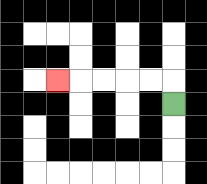{'start': '[7, 4]', 'end': '[2, 3]', 'path_directions': 'U,L,L,L,L,L', 'path_coordinates': '[[7, 4], [7, 3], [6, 3], [5, 3], [4, 3], [3, 3], [2, 3]]'}